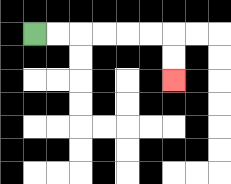{'start': '[1, 1]', 'end': '[7, 3]', 'path_directions': 'R,R,R,R,R,R,D,D', 'path_coordinates': '[[1, 1], [2, 1], [3, 1], [4, 1], [5, 1], [6, 1], [7, 1], [7, 2], [7, 3]]'}